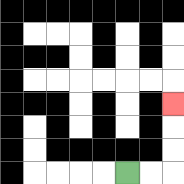{'start': '[5, 7]', 'end': '[7, 4]', 'path_directions': 'R,R,U,U,U', 'path_coordinates': '[[5, 7], [6, 7], [7, 7], [7, 6], [7, 5], [7, 4]]'}